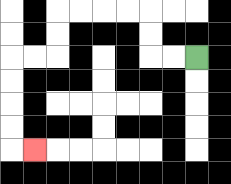{'start': '[8, 2]', 'end': '[1, 6]', 'path_directions': 'L,L,U,U,L,L,L,L,D,D,L,L,D,D,D,D,R', 'path_coordinates': '[[8, 2], [7, 2], [6, 2], [6, 1], [6, 0], [5, 0], [4, 0], [3, 0], [2, 0], [2, 1], [2, 2], [1, 2], [0, 2], [0, 3], [0, 4], [0, 5], [0, 6], [1, 6]]'}